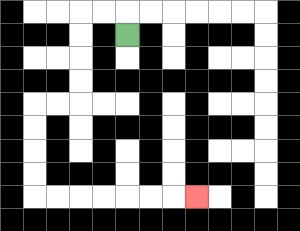{'start': '[5, 1]', 'end': '[8, 8]', 'path_directions': 'U,L,L,D,D,D,D,L,L,D,D,D,D,R,R,R,R,R,R,R', 'path_coordinates': '[[5, 1], [5, 0], [4, 0], [3, 0], [3, 1], [3, 2], [3, 3], [3, 4], [2, 4], [1, 4], [1, 5], [1, 6], [1, 7], [1, 8], [2, 8], [3, 8], [4, 8], [5, 8], [6, 8], [7, 8], [8, 8]]'}